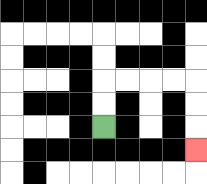{'start': '[4, 5]', 'end': '[8, 6]', 'path_directions': 'U,U,R,R,R,R,D,D,D', 'path_coordinates': '[[4, 5], [4, 4], [4, 3], [5, 3], [6, 3], [7, 3], [8, 3], [8, 4], [8, 5], [8, 6]]'}